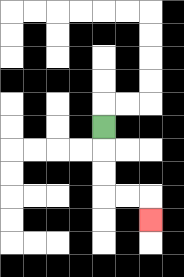{'start': '[4, 5]', 'end': '[6, 9]', 'path_directions': 'D,D,D,R,R,D', 'path_coordinates': '[[4, 5], [4, 6], [4, 7], [4, 8], [5, 8], [6, 8], [6, 9]]'}